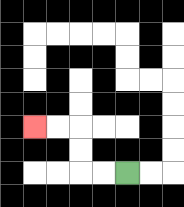{'start': '[5, 7]', 'end': '[1, 5]', 'path_directions': 'L,L,U,U,L,L', 'path_coordinates': '[[5, 7], [4, 7], [3, 7], [3, 6], [3, 5], [2, 5], [1, 5]]'}